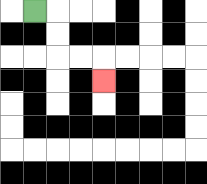{'start': '[1, 0]', 'end': '[4, 3]', 'path_directions': 'R,D,D,R,R,D', 'path_coordinates': '[[1, 0], [2, 0], [2, 1], [2, 2], [3, 2], [4, 2], [4, 3]]'}